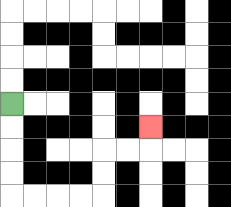{'start': '[0, 4]', 'end': '[6, 5]', 'path_directions': 'D,D,D,D,R,R,R,R,U,U,R,R,U', 'path_coordinates': '[[0, 4], [0, 5], [0, 6], [0, 7], [0, 8], [1, 8], [2, 8], [3, 8], [4, 8], [4, 7], [4, 6], [5, 6], [6, 6], [6, 5]]'}